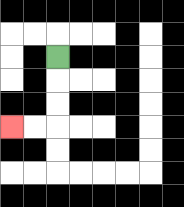{'start': '[2, 2]', 'end': '[0, 5]', 'path_directions': 'D,D,D,L,L', 'path_coordinates': '[[2, 2], [2, 3], [2, 4], [2, 5], [1, 5], [0, 5]]'}